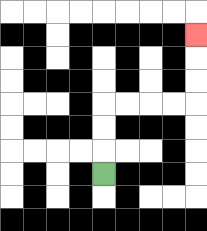{'start': '[4, 7]', 'end': '[8, 1]', 'path_directions': 'U,U,U,R,R,R,R,U,U,U', 'path_coordinates': '[[4, 7], [4, 6], [4, 5], [4, 4], [5, 4], [6, 4], [7, 4], [8, 4], [8, 3], [8, 2], [8, 1]]'}